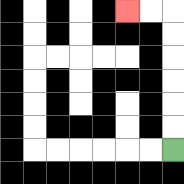{'start': '[7, 6]', 'end': '[5, 0]', 'path_directions': 'U,U,U,U,U,U,L,L', 'path_coordinates': '[[7, 6], [7, 5], [7, 4], [7, 3], [7, 2], [7, 1], [7, 0], [6, 0], [5, 0]]'}